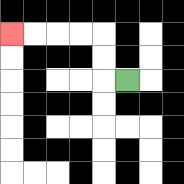{'start': '[5, 3]', 'end': '[0, 1]', 'path_directions': 'L,U,U,L,L,L,L', 'path_coordinates': '[[5, 3], [4, 3], [4, 2], [4, 1], [3, 1], [2, 1], [1, 1], [0, 1]]'}